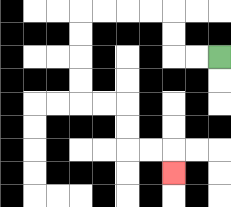{'start': '[9, 2]', 'end': '[7, 7]', 'path_directions': 'L,L,U,U,L,L,L,L,D,D,D,D,R,R,D,D,R,R,D', 'path_coordinates': '[[9, 2], [8, 2], [7, 2], [7, 1], [7, 0], [6, 0], [5, 0], [4, 0], [3, 0], [3, 1], [3, 2], [3, 3], [3, 4], [4, 4], [5, 4], [5, 5], [5, 6], [6, 6], [7, 6], [7, 7]]'}